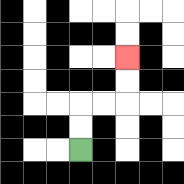{'start': '[3, 6]', 'end': '[5, 2]', 'path_directions': 'U,U,R,R,U,U', 'path_coordinates': '[[3, 6], [3, 5], [3, 4], [4, 4], [5, 4], [5, 3], [5, 2]]'}